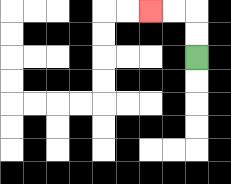{'start': '[8, 2]', 'end': '[6, 0]', 'path_directions': 'U,U,L,L', 'path_coordinates': '[[8, 2], [8, 1], [8, 0], [7, 0], [6, 0]]'}